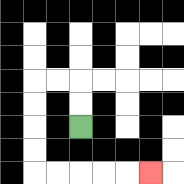{'start': '[3, 5]', 'end': '[6, 7]', 'path_directions': 'U,U,L,L,D,D,D,D,R,R,R,R,R', 'path_coordinates': '[[3, 5], [3, 4], [3, 3], [2, 3], [1, 3], [1, 4], [1, 5], [1, 6], [1, 7], [2, 7], [3, 7], [4, 7], [5, 7], [6, 7]]'}